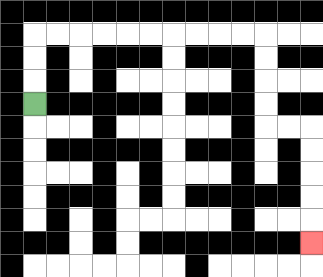{'start': '[1, 4]', 'end': '[13, 10]', 'path_directions': 'U,U,U,R,R,R,R,R,R,R,R,R,R,D,D,D,D,R,R,D,D,D,D,D', 'path_coordinates': '[[1, 4], [1, 3], [1, 2], [1, 1], [2, 1], [3, 1], [4, 1], [5, 1], [6, 1], [7, 1], [8, 1], [9, 1], [10, 1], [11, 1], [11, 2], [11, 3], [11, 4], [11, 5], [12, 5], [13, 5], [13, 6], [13, 7], [13, 8], [13, 9], [13, 10]]'}